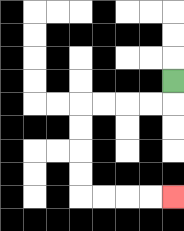{'start': '[7, 3]', 'end': '[7, 8]', 'path_directions': 'D,L,L,L,L,D,D,D,D,R,R,R,R', 'path_coordinates': '[[7, 3], [7, 4], [6, 4], [5, 4], [4, 4], [3, 4], [3, 5], [3, 6], [3, 7], [3, 8], [4, 8], [5, 8], [6, 8], [7, 8]]'}